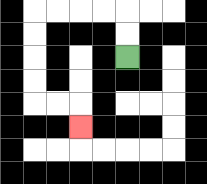{'start': '[5, 2]', 'end': '[3, 5]', 'path_directions': 'U,U,L,L,L,L,D,D,D,D,R,R,D', 'path_coordinates': '[[5, 2], [5, 1], [5, 0], [4, 0], [3, 0], [2, 0], [1, 0], [1, 1], [1, 2], [1, 3], [1, 4], [2, 4], [3, 4], [3, 5]]'}